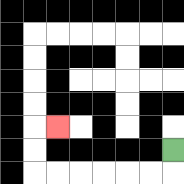{'start': '[7, 6]', 'end': '[2, 5]', 'path_directions': 'D,L,L,L,L,L,L,U,U,R', 'path_coordinates': '[[7, 6], [7, 7], [6, 7], [5, 7], [4, 7], [3, 7], [2, 7], [1, 7], [1, 6], [1, 5], [2, 5]]'}